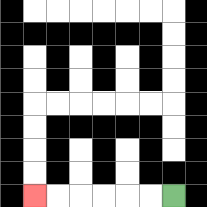{'start': '[7, 8]', 'end': '[1, 8]', 'path_directions': 'L,L,L,L,L,L', 'path_coordinates': '[[7, 8], [6, 8], [5, 8], [4, 8], [3, 8], [2, 8], [1, 8]]'}